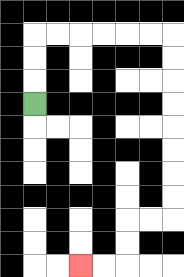{'start': '[1, 4]', 'end': '[3, 11]', 'path_directions': 'U,U,U,R,R,R,R,R,R,D,D,D,D,D,D,D,D,L,L,D,D,L,L', 'path_coordinates': '[[1, 4], [1, 3], [1, 2], [1, 1], [2, 1], [3, 1], [4, 1], [5, 1], [6, 1], [7, 1], [7, 2], [7, 3], [7, 4], [7, 5], [7, 6], [7, 7], [7, 8], [7, 9], [6, 9], [5, 9], [5, 10], [5, 11], [4, 11], [3, 11]]'}